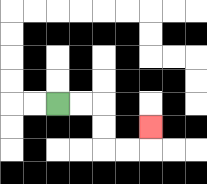{'start': '[2, 4]', 'end': '[6, 5]', 'path_directions': 'R,R,D,D,R,R,U', 'path_coordinates': '[[2, 4], [3, 4], [4, 4], [4, 5], [4, 6], [5, 6], [6, 6], [6, 5]]'}